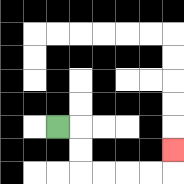{'start': '[2, 5]', 'end': '[7, 6]', 'path_directions': 'R,D,D,R,R,R,R,U', 'path_coordinates': '[[2, 5], [3, 5], [3, 6], [3, 7], [4, 7], [5, 7], [6, 7], [7, 7], [7, 6]]'}